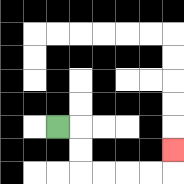{'start': '[2, 5]', 'end': '[7, 6]', 'path_directions': 'R,D,D,R,R,R,R,U', 'path_coordinates': '[[2, 5], [3, 5], [3, 6], [3, 7], [4, 7], [5, 7], [6, 7], [7, 7], [7, 6]]'}